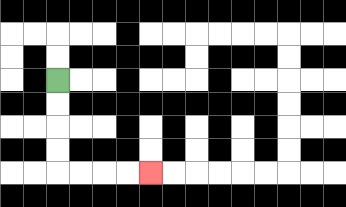{'start': '[2, 3]', 'end': '[6, 7]', 'path_directions': 'D,D,D,D,R,R,R,R', 'path_coordinates': '[[2, 3], [2, 4], [2, 5], [2, 6], [2, 7], [3, 7], [4, 7], [5, 7], [6, 7]]'}